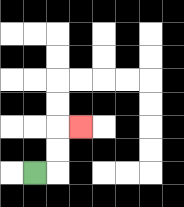{'start': '[1, 7]', 'end': '[3, 5]', 'path_directions': 'R,U,U,R', 'path_coordinates': '[[1, 7], [2, 7], [2, 6], [2, 5], [3, 5]]'}